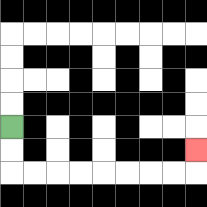{'start': '[0, 5]', 'end': '[8, 6]', 'path_directions': 'D,D,R,R,R,R,R,R,R,R,U', 'path_coordinates': '[[0, 5], [0, 6], [0, 7], [1, 7], [2, 7], [3, 7], [4, 7], [5, 7], [6, 7], [7, 7], [8, 7], [8, 6]]'}